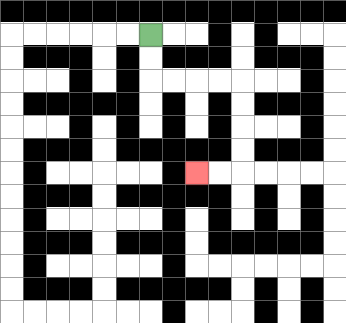{'start': '[6, 1]', 'end': '[8, 7]', 'path_directions': 'D,D,R,R,R,R,D,D,D,D,L,L', 'path_coordinates': '[[6, 1], [6, 2], [6, 3], [7, 3], [8, 3], [9, 3], [10, 3], [10, 4], [10, 5], [10, 6], [10, 7], [9, 7], [8, 7]]'}